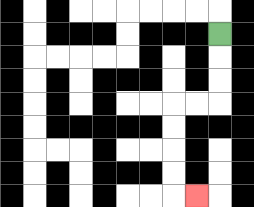{'start': '[9, 1]', 'end': '[8, 8]', 'path_directions': 'D,D,D,L,L,D,D,D,D,R', 'path_coordinates': '[[9, 1], [9, 2], [9, 3], [9, 4], [8, 4], [7, 4], [7, 5], [7, 6], [7, 7], [7, 8], [8, 8]]'}